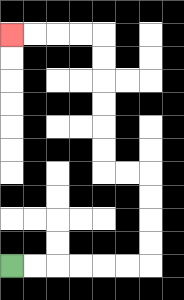{'start': '[0, 11]', 'end': '[0, 1]', 'path_directions': 'R,R,R,R,R,R,U,U,U,U,L,L,U,U,U,U,U,U,L,L,L,L', 'path_coordinates': '[[0, 11], [1, 11], [2, 11], [3, 11], [4, 11], [5, 11], [6, 11], [6, 10], [6, 9], [6, 8], [6, 7], [5, 7], [4, 7], [4, 6], [4, 5], [4, 4], [4, 3], [4, 2], [4, 1], [3, 1], [2, 1], [1, 1], [0, 1]]'}